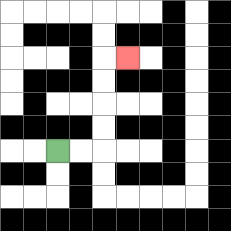{'start': '[2, 6]', 'end': '[5, 2]', 'path_directions': 'R,R,U,U,U,U,R', 'path_coordinates': '[[2, 6], [3, 6], [4, 6], [4, 5], [4, 4], [4, 3], [4, 2], [5, 2]]'}